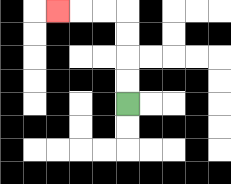{'start': '[5, 4]', 'end': '[2, 0]', 'path_directions': 'U,U,U,U,L,L,L', 'path_coordinates': '[[5, 4], [5, 3], [5, 2], [5, 1], [5, 0], [4, 0], [3, 0], [2, 0]]'}